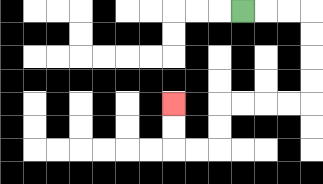{'start': '[10, 0]', 'end': '[7, 4]', 'path_directions': 'R,R,R,D,D,D,D,L,L,L,L,D,D,L,L,U,U', 'path_coordinates': '[[10, 0], [11, 0], [12, 0], [13, 0], [13, 1], [13, 2], [13, 3], [13, 4], [12, 4], [11, 4], [10, 4], [9, 4], [9, 5], [9, 6], [8, 6], [7, 6], [7, 5], [7, 4]]'}